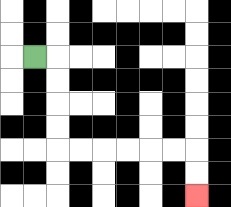{'start': '[1, 2]', 'end': '[8, 8]', 'path_directions': 'R,D,D,D,D,R,R,R,R,R,R,D,D', 'path_coordinates': '[[1, 2], [2, 2], [2, 3], [2, 4], [2, 5], [2, 6], [3, 6], [4, 6], [5, 6], [6, 6], [7, 6], [8, 6], [8, 7], [8, 8]]'}